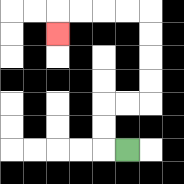{'start': '[5, 6]', 'end': '[2, 1]', 'path_directions': 'L,U,U,R,R,U,U,U,U,L,L,L,L,D', 'path_coordinates': '[[5, 6], [4, 6], [4, 5], [4, 4], [5, 4], [6, 4], [6, 3], [6, 2], [6, 1], [6, 0], [5, 0], [4, 0], [3, 0], [2, 0], [2, 1]]'}